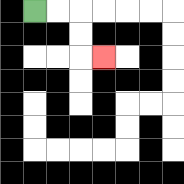{'start': '[1, 0]', 'end': '[4, 2]', 'path_directions': 'R,R,D,D,R', 'path_coordinates': '[[1, 0], [2, 0], [3, 0], [3, 1], [3, 2], [4, 2]]'}